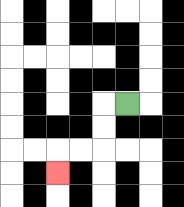{'start': '[5, 4]', 'end': '[2, 7]', 'path_directions': 'L,D,D,L,L,D', 'path_coordinates': '[[5, 4], [4, 4], [4, 5], [4, 6], [3, 6], [2, 6], [2, 7]]'}